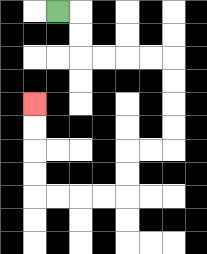{'start': '[2, 0]', 'end': '[1, 4]', 'path_directions': 'R,D,D,R,R,R,R,D,D,D,D,L,L,D,D,L,L,L,L,U,U,U,U', 'path_coordinates': '[[2, 0], [3, 0], [3, 1], [3, 2], [4, 2], [5, 2], [6, 2], [7, 2], [7, 3], [7, 4], [7, 5], [7, 6], [6, 6], [5, 6], [5, 7], [5, 8], [4, 8], [3, 8], [2, 8], [1, 8], [1, 7], [1, 6], [1, 5], [1, 4]]'}